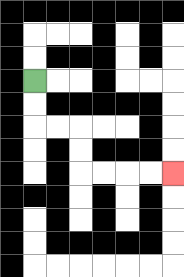{'start': '[1, 3]', 'end': '[7, 7]', 'path_directions': 'D,D,R,R,D,D,R,R,R,R', 'path_coordinates': '[[1, 3], [1, 4], [1, 5], [2, 5], [3, 5], [3, 6], [3, 7], [4, 7], [5, 7], [6, 7], [7, 7]]'}